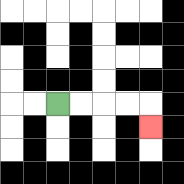{'start': '[2, 4]', 'end': '[6, 5]', 'path_directions': 'R,R,R,R,D', 'path_coordinates': '[[2, 4], [3, 4], [4, 4], [5, 4], [6, 4], [6, 5]]'}